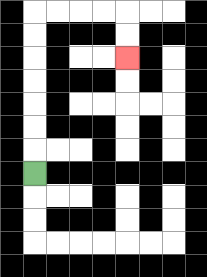{'start': '[1, 7]', 'end': '[5, 2]', 'path_directions': 'U,U,U,U,U,U,U,R,R,R,R,D,D', 'path_coordinates': '[[1, 7], [1, 6], [1, 5], [1, 4], [1, 3], [1, 2], [1, 1], [1, 0], [2, 0], [3, 0], [4, 0], [5, 0], [5, 1], [5, 2]]'}